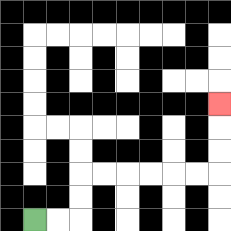{'start': '[1, 9]', 'end': '[9, 4]', 'path_directions': 'R,R,U,U,R,R,R,R,R,R,U,U,U', 'path_coordinates': '[[1, 9], [2, 9], [3, 9], [3, 8], [3, 7], [4, 7], [5, 7], [6, 7], [7, 7], [8, 7], [9, 7], [9, 6], [9, 5], [9, 4]]'}